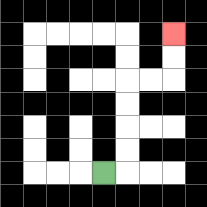{'start': '[4, 7]', 'end': '[7, 1]', 'path_directions': 'R,U,U,U,U,R,R,U,U', 'path_coordinates': '[[4, 7], [5, 7], [5, 6], [5, 5], [5, 4], [5, 3], [6, 3], [7, 3], [7, 2], [7, 1]]'}